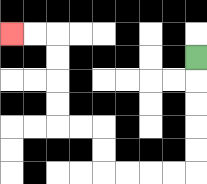{'start': '[8, 2]', 'end': '[0, 1]', 'path_directions': 'D,D,D,D,D,L,L,L,L,U,U,L,L,U,U,U,U,L,L', 'path_coordinates': '[[8, 2], [8, 3], [8, 4], [8, 5], [8, 6], [8, 7], [7, 7], [6, 7], [5, 7], [4, 7], [4, 6], [4, 5], [3, 5], [2, 5], [2, 4], [2, 3], [2, 2], [2, 1], [1, 1], [0, 1]]'}